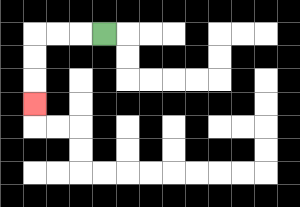{'start': '[4, 1]', 'end': '[1, 4]', 'path_directions': 'L,L,L,D,D,D', 'path_coordinates': '[[4, 1], [3, 1], [2, 1], [1, 1], [1, 2], [1, 3], [1, 4]]'}